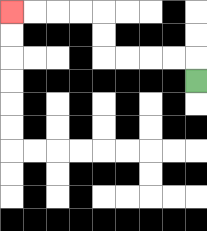{'start': '[8, 3]', 'end': '[0, 0]', 'path_directions': 'U,L,L,L,L,U,U,L,L,L,L', 'path_coordinates': '[[8, 3], [8, 2], [7, 2], [6, 2], [5, 2], [4, 2], [4, 1], [4, 0], [3, 0], [2, 0], [1, 0], [0, 0]]'}